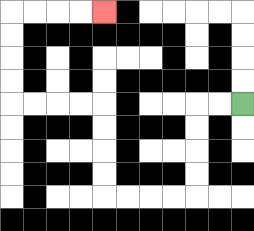{'start': '[10, 4]', 'end': '[4, 0]', 'path_directions': 'L,L,D,D,D,D,L,L,L,L,U,U,U,U,L,L,L,L,U,U,U,U,R,R,R,R', 'path_coordinates': '[[10, 4], [9, 4], [8, 4], [8, 5], [8, 6], [8, 7], [8, 8], [7, 8], [6, 8], [5, 8], [4, 8], [4, 7], [4, 6], [4, 5], [4, 4], [3, 4], [2, 4], [1, 4], [0, 4], [0, 3], [0, 2], [0, 1], [0, 0], [1, 0], [2, 0], [3, 0], [4, 0]]'}